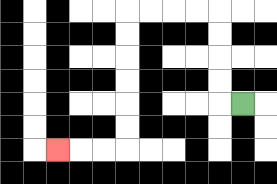{'start': '[10, 4]', 'end': '[2, 6]', 'path_directions': 'L,U,U,U,U,L,L,L,L,D,D,D,D,D,D,L,L,L', 'path_coordinates': '[[10, 4], [9, 4], [9, 3], [9, 2], [9, 1], [9, 0], [8, 0], [7, 0], [6, 0], [5, 0], [5, 1], [5, 2], [5, 3], [5, 4], [5, 5], [5, 6], [4, 6], [3, 6], [2, 6]]'}